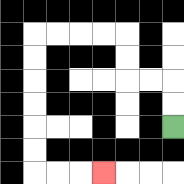{'start': '[7, 5]', 'end': '[4, 7]', 'path_directions': 'U,U,L,L,U,U,L,L,L,L,D,D,D,D,D,D,R,R,R', 'path_coordinates': '[[7, 5], [7, 4], [7, 3], [6, 3], [5, 3], [5, 2], [5, 1], [4, 1], [3, 1], [2, 1], [1, 1], [1, 2], [1, 3], [1, 4], [1, 5], [1, 6], [1, 7], [2, 7], [3, 7], [4, 7]]'}